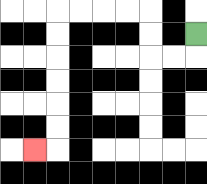{'start': '[8, 1]', 'end': '[1, 6]', 'path_directions': 'D,L,L,U,U,L,L,L,L,D,D,D,D,D,D,L', 'path_coordinates': '[[8, 1], [8, 2], [7, 2], [6, 2], [6, 1], [6, 0], [5, 0], [4, 0], [3, 0], [2, 0], [2, 1], [2, 2], [2, 3], [2, 4], [2, 5], [2, 6], [1, 6]]'}